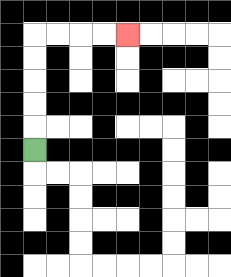{'start': '[1, 6]', 'end': '[5, 1]', 'path_directions': 'U,U,U,U,U,R,R,R,R', 'path_coordinates': '[[1, 6], [1, 5], [1, 4], [1, 3], [1, 2], [1, 1], [2, 1], [3, 1], [4, 1], [5, 1]]'}